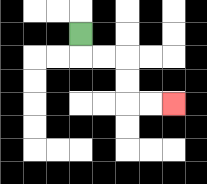{'start': '[3, 1]', 'end': '[7, 4]', 'path_directions': 'D,R,R,D,D,R,R', 'path_coordinates': '[[3, 1], [3, 2], [4, 2], [5, 2], [5, 3], [5, 4], [6, 4], [7, 4]]'}